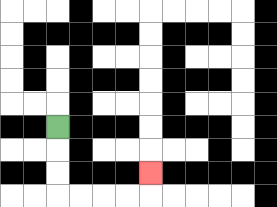{'start': '[2, 5]', 'end': '[6, 7]', 'path_directions': 'D,D,D,R,R,R,R,U', 'path_coordinates': '[[2, 5], [2, 6], [2, 7], [2, 8], [3, 8], [4, 8], [5, 8], [6, 8], [6, 7]]'}